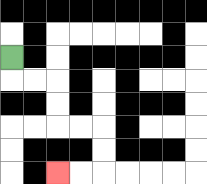{'start': '[0, 2]', 'end': '[2, 7]', 'path_directions': 'D,R,R,D,D,R,R,D,D,L,L', 'path_coordinates': '[[0, 2], [0, 3], [1, 3], [2, 3], [2, 4], [2, 5], [3, 5], [4, 5], [4, 6], [4, 7], [3, 7], [2, 7]]'}